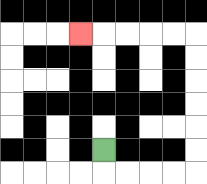{'start': '[4, 6]', 'end': '[3, 1]', 'path_directions': 'D,R,R,R,R,U,U,U,U,U,U,L,L,L,L,L', 'path_coordinates': '[[4, 6], [4, 7], [5, 7], [6, 7], [7, 7], [8, 7], [8, 6], [8, 5], [8, 4], [8, 3], [8, 2], [8, 1], [7, 1], [6, 1], [5, 1], [4, 1], [3, 1]]'}